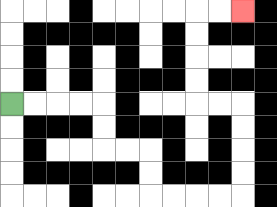{'start': '[0, 4]', 'end': '[10, 0]', 'path_directions': 'R,R,R,R,D,D,R,R,D,D,R,R,R,R,U,U,U,U,L,L,U,U,U,U,R,R', 'path_coordinates': '[[0, 4], [1, 4], [2, 4], [3, 4], [4, 4], [4, 5], [4, 6], [5, 6], [6, 6], [6, 7], [6, 8], [7, 8], [8, 8], [9, 8], [10, 8], [10, 7], [10, 6], [10, 5], [10, 4], [9, 4], [8, 4], [8, 3], [8, 2], [8, 1], [8, 0], [9, 0], [10, 0]]'}